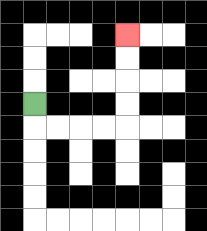{'start': '[1, 4]', 'end': '[5, 1]', 'path_directions': 'D,R,R,R,R,U,U,U,U', 'path_coordinates': '[[1, 4], [1, 5], [2, 5], [3, 5], [4, 5], [5, 5], [5, 4], [5, 3], [5, 2], [5, 1]]'}